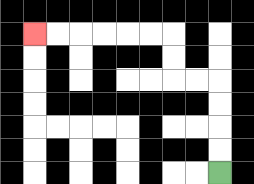{'start': '[9, 7]', 'end': '[1, 1]', 'path_directions': 'U,U,U,U,L,L,U,U,L,L,L,L,L,L', 'path_coordinates': '[[9, 7], [9, 6], [9, 5], [9, 4], [9, 3], [8, 3], [7, 3], [7, 2], [7, 1], [6, 1], [5, 1], [4, 1], [3, 1], [2, 1], [1, 1]]'}